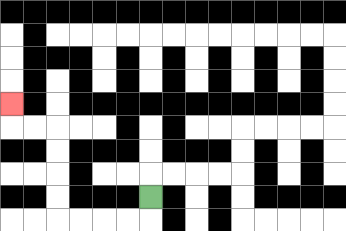{'start': '[6, 8]', 'end': '[0, 4]', 'path_directions': 'D,L,L,L,L,U,U,U,U,L,L,U', 'path_coordinates': '[[6, 8], [6, 9], [5, 9], [4, 9], [3, 9], [2, 9], [2, 8], [2, 7], [2, 6], [2, 5], [1, 5], [0, 5], [0, 4]]'}